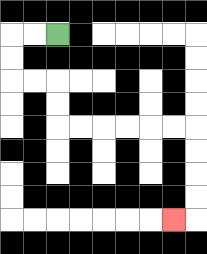{'start': '[2, 1]', 'end': '[7, 9]', 'path_directions': 'L,L,D,D,R,R,D,D,R,R,R,R,R,R,D,D,D,D,L', 'path_coordinates': '[[2, 1], [1, 1], [0, 1], [0, 2], [0, 3], [1, 3], [2, 3], [2, 4], [2, 5], [3, 5], [4, 5], [5, 5], [6, 5], [7, 5], [8, 5], [8, 6], [8, 7], [8, 8], [8, 9], [7, 9]]'}